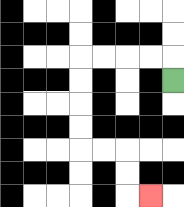{'start': '[7, 3]', 'end': '[6, 8]', 'path_directions': 'U,L,L,L,L,D,D,D,D,R,R,D,D,R', 'path_coordinates': '[[7, 3], [7, 2], [6, 2], [5, 2], [4, 2], [3, 2], [3, 3], [3, 4], [3, 5], [3, 6], [4, 6], [5, 6], [5, 7], [5, 8], [6, 8]]'}